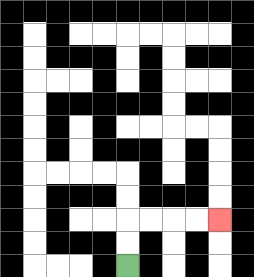{'start': '[5, 11]', 'end': '[9, 9]', 'path_directions': 'U,U,R,R,R,R', 'path_coordinates': '[[5, 11], [5, 10], [5, 9], [6, 9], [7, 9], [8, 9], [9, 9]]'}